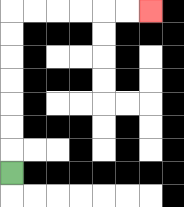{'start': '[0, 7]', 'end': '[6, 0]', 'path_directions': 'U,U,U,U,U,U,U,R,R,R,R,R,R', 'path_coordinates': '[[0, 7], [0, 6], [0, 5], [0, 4], [0, 3], [0, 2], [0, 1], [0, 0], [1, 0], [2, 0], [3, 0], [4, 0], [5, 0], [6, 0]]'}